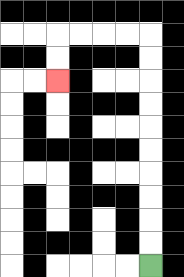{'start': '[6, 11]', 'end': '[2, 3]', 'path_directions': 'U,U,U,U,U,U,U,U,U,U,L,L,L,L,D,D', 'path_coordinates': '[[6, 11], [6, 10], [6, 9], [6, 8], [6, 7], [6, 6], [6, 5], [6, 4], [6, 3], [6, 2], [6, 1], [5, 1], [4, 1], [3, 1], [2, 1], [2, 2], [2, 3]]'}